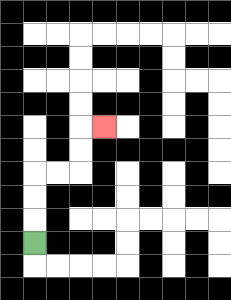{'start': '[1, 10]', 'end': '[4, 5]', 'path_directions': 'U,U,U,R,R,U,U,R', 'path_coordinates': '[[1, 10], [1, 9], [1, 8], [1, 7], [2, 7], [3, 7], [3, 6], [3, 5], [4, 5]]'}